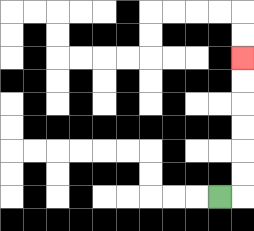{'start': '[9, 8]', 'end': '[10, 2]', 'path_directions': 'R,U,U,U,U,U,U', 'path_coordinates': '[[9, 8], [10, 8], [10, 7], [10, 6], [10, 5], [10, 4], [10, 3], [10, 2]]'}